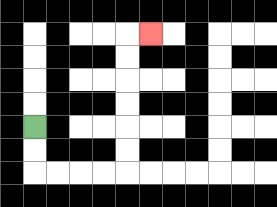{'start': '[1, 5]', 'end': '[6, 1]', 'path_directions': 'D,D,R,R,R,R,U,U,U,U,U,U,R', 'path_coordinates': '[[1, 5], [1, 6], [1, 7], [2, 7], [3, 7], [4, 7], [5, 7], [5, 6], [5, 5], [5, 4], [5, 3], [5, 2], [5, 1], [6, 1]]'}